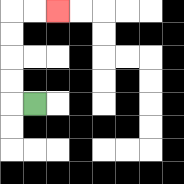{'start': '[1, 4]', 'end': '[2, 0]', 'path_directions': 'L,U,U,U,U,R,R', 'path_coordinates': '[[1, 4], [0, 4], [0, 3], [0, 2], [0, 1], [0, 0], [1, 0], [2, 0]]'}